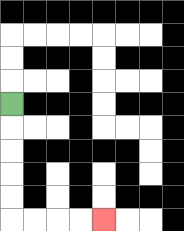{'start': '[0, 4]', 'end': '[4, 9]', 'path_directions': 'D,D,D,D,D,R,R,R,R', 'path_coordinates': '[[0, 4], [0, 5], [0, 6], [0, 7], [0, 8], [0, 9], [1, 9], [2, 9], [3, 9], [4, 9]]'}